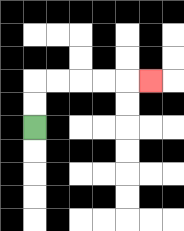{'start': '[1, 5]', 'end': '[6, 3]', 'path_directions': 'U,U,R,R,R,R,R', 'path_coordinates': '[[1, 5], [1, 4], [1, 3], [2, 3], [3, 3], [4, 3], [5, 3], [6, 3]]'}